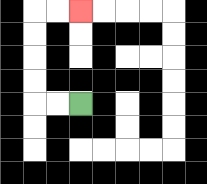{'start': '[3, 4]', 'end': '[3, 0]', 'path_directions': 'L,L,U,U,U,U,R,R', 'path_coordinates': '[[3, 4], [2, 4], [1, 4], [1, 3], [1, 2], [1, 1], [1, 0], [2, 0], [3, 0]]'}